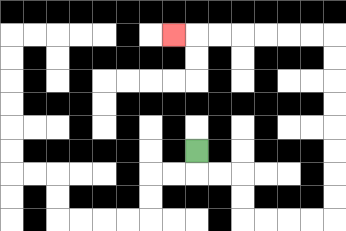{'start': '[8, 6]', 'end': '[7, 1]', 'path_directions': 'D,R,R,D,D,R,R,R,R,U,U,U,U,U,U,U,U,L,L,L,L,L,L,L', 'path_coordinates': '[[8, 6], [8, 7], [9, 7], [10, 7], [10, 8], [10, 9], [11, 9], [12, 9], [13, 9], [14, 9], [14, 8], [14, 7], [14, 6], [14, 5], [14, 4], [14, 3], [14, 2], [14, 1], [13, 1], [12, 1], [11, 1], [10, 1], [9, 1], [8, 1], [7, 1]]'}